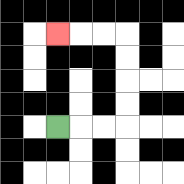{'start': '[2, 5]', 'end': '[2, 1]', 'path_directions': 'R,R,R,U,U,U,U,L,L,L', 'path_coordinates': '[[2, 5], [3, 5], [4, 5], [5, 5], [5, 4], [5, 3], [5, 2], [5, 1], [4, 1], [3, 1], [2, 1]]'}